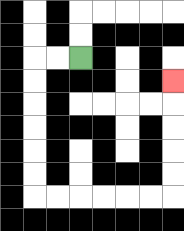{'start': '[3, 2]', 'end': '[7, 3]', 'path_directions': 'L,L,D,D,D,D,D,D,R,R,R,R,R,R,U,U,U,U,U', 'path_coordinates': '[[3, 2], [2, 2], [1, 2], [1, 3], [1, 4], [1, 5], [1, 6], [1, 7], [1, 8], [2, 8], [3, 8], [4, 8], [5, 8], [6, 8], [7, 8], [7, 7], [7, 6], [7, 5], [7, 4], [7, 3]]'}